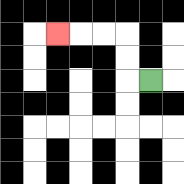{'start': '[6, 3]', 'end': '[2, 1]', 'path_directions': 'L,U,U,L,L,L', 'path_coordinates': '[[6, 3], [5, 3], [5, 2], [5, 1], [4, 1], [3, 1], [2, 1]]'}